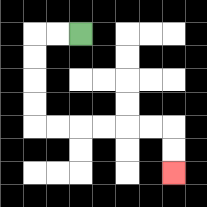{'start': '[3, 1]', 'end': '[7, 7]', 'path_directions': 'L,L,D,D,D,D,R,R,R,R,R,R,D,D', 'path_coordinates': '[[3, 1], [2, 1], [1, 1], [1, 2], [1, 3], [1, 4], [1, 5], [2, 5], [3, 5], [4, 5], [5, 5], [6, 5], [7, 5], [7, 6], [7, 7]]'}